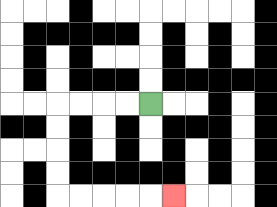{'start': '[6, 4]', 'end': '[7, 8]', 'path_directions': 'L,L,L,L,D,D,D,D,R,R,R,R,R', 'path_coordinates': '[[6, 4], [5, 4], [4, 4], [3, 4], [2, 4], [2, 5], [2, 6], [2, 7], [2, 8], [3, 8], [4, 8], [5, 8], [6, 8], [7, 8]]'}